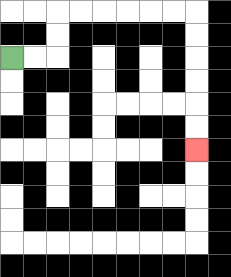{'start': '[0, 2]', 'end': '[8, 6]', 'path_directions': 'R,R,U,U,R,R,R,R,R,R,D,D,D,D,D,D', 'path_coordinates': '[[0, 2], [1, 2], [2, 2], [2, 1], [2, 0], [3, 0], [4, 0], [5, 0], [6, 0], [7, 0], [8, 0], [8, 1], [8, 2], [8, 3], [8, 4], [8, 5], [8, 6]]'}